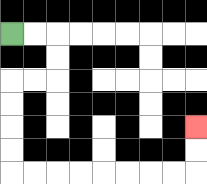{'start': '[0, 1]', 'end': '[8, 5]', 'path_directions': 'R,R,D,D,L,L,D,D,D,D,R,R,R,R,R,R,R,R,U,U', 'path_coordinates': '[[0, 1], [1, 1], [2, 1], [2, 2], [2, 3], [1, 3], [0, 3], [0, 4], [0, 5], [0, 6], [0, 7], [1, 7], [2, 7], [3, 7], [4, 7], [5, 7], [6, 7], [7, 7], [8, 7], [8, 6], [8, 5]]'}